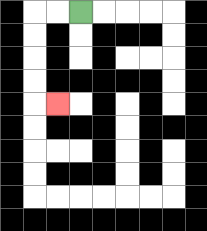{'start': '[3, 0]', 'end': '[2, 4]', 'path_directions': 'L,L,D,D,D,D,R', 'path_coordinates': '[[3, 0], [2, 0], [1, 0], [1, 1], [1, 2], [1, 3], [1, 4], [2, 4]]'}